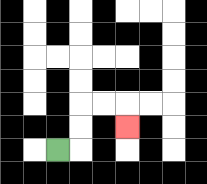{'start': '[2, 6]', 'end': '[5, 5]', 'path_directions': 'R,U,U,R,R,D', 'path_coordinates': '[[2, 6], [3, 6], [3, 5], [3, 4], [4, 4], [5, 4], [5, 5]]'}